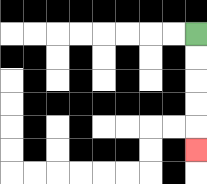{'start': '[8, 1]', 'end': '[8, 6]', 'path_directions': 'D,D,D,D,D', 'path_coordinates': '[[8, 1], [8, 2], [8, 3], [8, 4], [8, 5], [8, 6]]'}